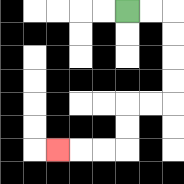{'start': '[5, 0]', 'end': '[2, 6]', 'path_directions': 'R,R,D,D,D,D,L,L,D,D,L,L,L', 'path_coordinates': '[[5, 0], [6, 0], [7, 0], [7, 1], [7, 2], [7, 3], [7, 4], [6, 4], [5, 4], [5, 5], [5, 6], [4, 6], [3, 6], [2, 6]]'}